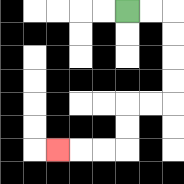{'start': '[5, 0]', 'end': '[2, 6]', 'path_directions': 'R,R,D,D,D,D,L,L,D,D,L,L,L', 'path_coordinates': '[[5, 0], [6, 0], [7, 0], [7, 1], [7, 2], [7, 3], [7, 4], [6, 4], [5, 4], [5, 5], [5, 6], [4, 6], [3, 6], [2, 6]]'}